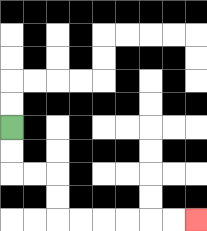{'start': '[0, 5]', 'end': '[8, 9]', 'path_directions': 'D,D,R,R,D,D,R,R,R,R,R,R', 'path_coordinates': '[[0, 5], [0, 6], [0, 7], [1, 7], [2, 7], [2, 8], [2, 9], [3, 9], [4, 9], [5, 9], [6, 9], [7, 9], [8, 9]]'}